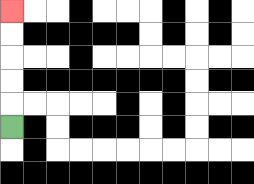{'start': '[0, 5]', 'end': '[0, 0]', 'path_directions': 'U,U,U,U,U', 'path_coordinates': '[[0, 5], [0, 4], [0, 3], [0, 2], [0, 1], [0, 0]]'}